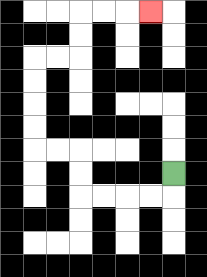{'start': '[7, 7]', 'end': '[6, 0]', 'path_directions': 'D,L,L,L,L,U,U,L,L,U,U,U,U,R,R,U,U,R,R,R', 'path_coordinates': '[[7, 7], [7, 8], [6, 8], [5, 8], [4, 8], [3, 8], [3, 7], [3, 6], [2, 6], [1, 6], [1, 5], [1, 4], [1, 3], [1, 2], [2, 2], [3, 2], [3, 1], [3, 0], [4, 0], [5, 0], [6, 0]]'}